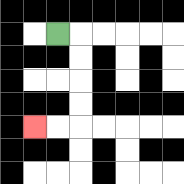{'start': '[2, 1]', 'end': '[1, 5]', 'path_directions': 'R,D,D,D,D,L,L', 'path_coordinates': '[[2, 1], [3, 1], [3, 2], [3, 3], [3, 4], [3, 5], [2, 5], [1, 5]]'}